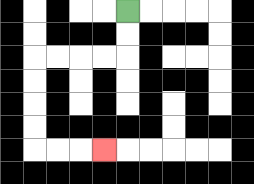{'start': '[5, 0]', 'end': '[4, 6]', 'path_directions': 'D,D,L,L,L,L,D,D,D,D,R,R,R', 'path_coordinates': '[[5, 0], [5, 1], [5, 2], [4, 2], [3, 2], [2, 2], [1, 2], [1, 3], [1, 4], [1, 5], [1, 6], [2, 6], [3, 6], [4, 6]]'}